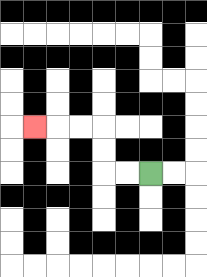{'start': '[6, 7]', 'end': '[1, 5]', 'path_directions': 'L,L,U,U,L,L,L', 'path_coordinates': '[[6, 7], [5, 7], [4, 7], [4, 6], [4, 5], [3, 5], [2, 5], [1, 5]]'}